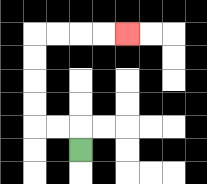{'start': '[3, 6]', 'end': '[5, 1]', 'path_directions': 'U,L,L,U,U,U,U,R,R,R,R', 'path_coordinates': '[[3, 6], [3, 5], [2, 5], [1, 5], [1, 4], [1, 3], [1, 2], [1, 1], [2, 1], [3, 1], [4, 1], [5, 1]]'}